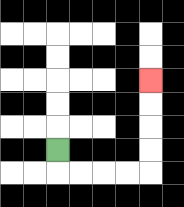{'start': '[2, 6]', 'end': '[6, 3]', 'path_directions': 'D,R,R,R,R,U,U,U,U', 'path_coordinates': '[[2, 6], [2, 7], [3, 7], [4, 7], [5, 7], [6, 7], [6, 6], [6, 5], [6, 4], [6, 3]]'}